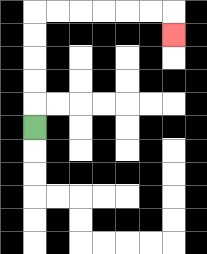{'start': '[1, 5]', 'end': '[7, 1]', 'path_directions': 'U,U,U,U,U,R,R,R,R,R,R,D', 'path_coordinates': '[[1, 5], [1, 4], [1, 3], [1, 2], [1, 1], [1, 0], [2, 0], [3, 0], [4, 0], [5, 0], [6, 0], [7, 0], [7, 1]]'}